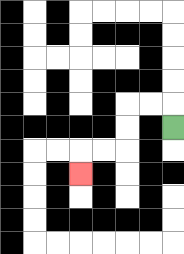{'start': '[7, 5]', 'end': '[3, 7]', 'path_directions': 'U,L,L,D,D,L,L,D', 'path_coordinates': '[[7, 5], [7, 4], [6, 4], [5, 4], [5, 5], [5, 6], [4, 6], [3, 6], [3, 7]]'}